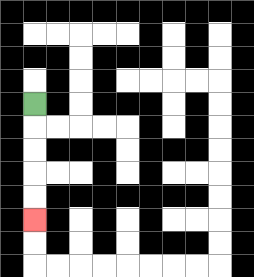{'start': '[1, 4]', 'end': '[1, 9]', 'path_directions': 'D,D,D,D,D', 'path_coordinates': '[[1, 4], [1, 5], [1, 6], [1, 7], [1, 8], [1, 9]]'}